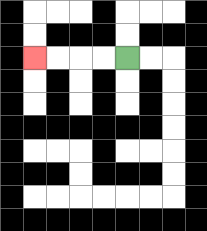{'start': '[5, 2]', 'end': '[1, 2]', 'path_directions': 'L,L,L,L', 'path_coordinates': '[[5, 2], [4, 2], [3, 2], [2, 2], [1, 2]]'}